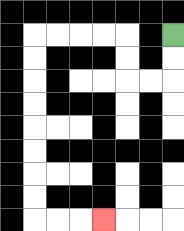{'start': '[7, 1]', 'end': '[4, 9]', 'path_directions': 'D,D,L,L,U,U,L,L,L,L,D,D,D,D,D,D,D,D,R,R,R', 'path_coordinates': '[[7, 1], [7, 2], [7, 3], [6, 3], [5, 3], [5, 2], [5, 1], [4, 1], [3, 1], [2, 1], [1, 1], [1, 2], [1, 3], [1, 4], [1, 5], [1, 6], [1, 7], [1, 8], [1, 9], [2, 9], [3, 9], [4, 9]]'}